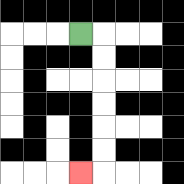{'start': '[3, 1]', 'end': '[3, 7]', 'path_directions': 'R,D,D,D,D,D,D,L', 'path_coordinates': '[[3, 1], [4, 1], [4, 2], [4, 3], [4, 4], [4, 5], [4, 6], [4, 7], [3, 7]]'}